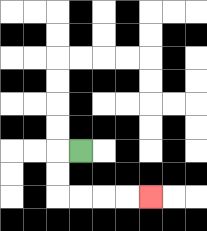{'start': '[3, 6]', 'end': '[6, 8]', 'path_directions': 'L,D,D,R,R,R,R', 'path_coordinates': '[[3, 6], [2, 6], [2, 7], [2, 8], [3, 8], [4, 8], [5, 8], [6, 8]]'}